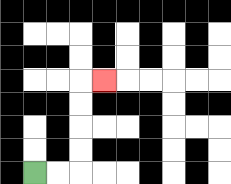{'start': '[1, 7]', 'end': '[4, 3]', 'path_directions': 'R,R,U,U,U,U,R', 'path_coordinates': '[[1, 7], [2, 7], [3, 7], [3, 6], [3, 5], [3, 4], [3, 3], [4, 3]]'}